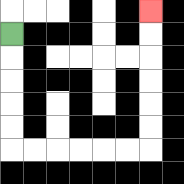{'start': '[0, 1]', 'end': '[6, 0]', 'path_directions': 'D,D,D,D,D,R,R,R,R,R,R,U,U,U,U,U,U', 'path_coordinates': '[[0, 1], [0, 2], [0, 3], [0, 4], [0, 5], [0, 6], [1, 6], [2, 6], [3, 6], [4, 6], [5, 6], [6, 6], [6, 5], [6, 4], [6, 3], [6, 2], [6, 1], [6, 0]]'}